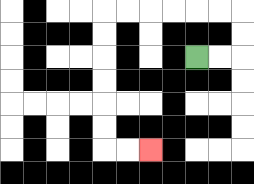{'start': '[8, 2]', 'end': '[6, 6]', 'path_directions': 'R,R,U,U,L,L,L,L,L,L,D,D,D,D,D,D,R,R', 'path_coordinates': '[[8, 2], [9, 2], [10, 2], [10, 1], [10, 0], [9, 0], [8, 0], [7, 0], [6, 0], [5, 0], [4, 0], [4, 1], [4, 2], [4, 3], [4, 4], [4, 5], [4, 6], [5, 6], [6, 6]]'}